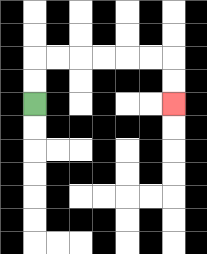{'start': '[1, 4]', 'end': '[7, 4]', 'path_directions': 'U,U,R,R,R,R,R,R,D,D', 'path_coordinates': '[[1, 4], [1, 3], [1, 2], [2, 2], [3, 2], [4, 2], [5, 2], [6, 2], [7, 2], [7, 3], [7, 4]]'}